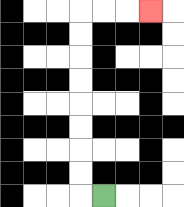{'start': '[4, 8]', 'end': '[6, 0]', 'path_directions': 'L,U,U,U,U,U,U,U,U,R,R,R', 'path_coordinates': '[[4, 8], [3, 8], [3, 7], [3, 6], [3, 5], [3, 4], [3, 3], [3, 2], [3, 1], [3, 0], [4, 0], [5, 0], [6, 0]]'}